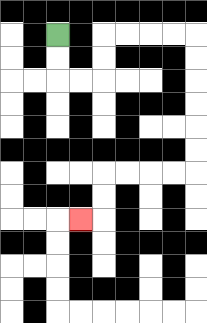{'start': '[2, 1]', 'end': '[3, 9]', 'path_directions': 'D,D,R,R,U,U,R,R,R,R,D,D,D,D,D,D,L,L,L,L,D,D,L', 'path_coordinates': '[[2, 1], [2, 2], [2, 3], [3, 3], [4, 3], [4, 2], [4, 1], [5, 1], [6, 1], [7, 1], [8, 1], [8, 2], [8, 3], [8, 4], [8, 5], [8, 6], [8, 7], [7, 7], [6, 7], [5, 7], [4, 7], [4, 8], [4, 9], [3, 9]]'}